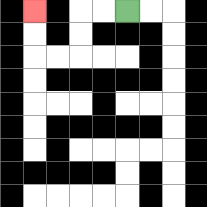{'start': '[5, 0]', 'end': '[1, 0]', 'path_directions': 'L,L,D,D,L,L,U,U', 'path_coordinates': '[[5, 0], [4, 0], [3, 0], [3, 1], [3, 2], [2, 2], [1, 2], [1, 1], [1, 0]]'}